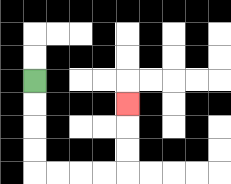{'start': '[1, 3]', 'end': '[5, 4]', 'path_directions': 'D,D,D,D,R,R,R,R,U,U,U', 'path_coordinates': '[[1, 3], [1, 4], [1, 5], [1, 6], [1, 7], [2, 7], [3, 7], [4, 7], [5, 7], [5, 6], [5, 5], [5, 4]]'}